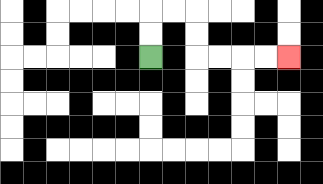{'start': '[6, 2]', 'end': '[12, 2]', 'path_directions': 'U,U,R,R,D,D,R,R,R,R', 'path_coordinates': '[[6, 2], [6, 1], [6, 0], [7, 0], [8, 0], [8, 1], [8, 2], [9, 2], [10, 2], [11, 2], [12, 2]]'}